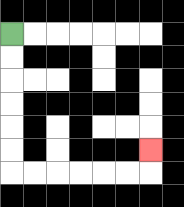{'start': '[0, 1]', 'end': '[6, 6]', 'path_directions': 'D,D,D,D,D,D,R,R,R,R,R,R,U', 'path_coordinates': '[[0, 1], [0, 2], [0, 3], [0, 4], [0, 5], [0, 6], [0, 7], [1, 7], [2, 7], [3, 7], [4, 7], [5, 7], [6, 7], [6, 6]]'}